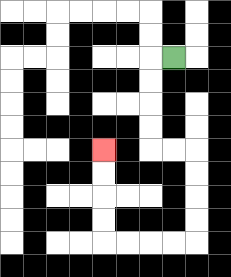{'start': '[7, 2]', 'end': '[4, 6]', 'path_directions': 'L,D,D,D,D,R,R,D,D,D,D,L,L,L,L,U,U,U,U', 'path_coordinates': '[[7, 2], [6, 2], [6, 3], [6, 4], [6, 5], [6, 6], [7, 6], [8, 6], [8, 7], [8, 8], [8, 9], [8, 10], [7, 10], [6, 10], [5, 10], [4, 10], [4, 9], [4, 8], [4, 7], [4, 6]]'}